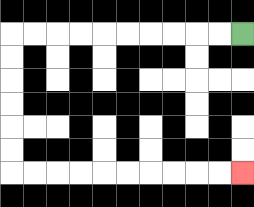{'start': '[10, 1]', 'end': '[10, 7]', 'path_directions': 'L,L,L,L,L,L,L,L,L,L,D,D,D,D,D,D,R,R,R,R,R,R,R,R,R,R', 'path_coordinates': '[[10, 1], [9, 1], [8, 1], [7, 1], [6, 1], [5, 1], [4, 1], [3, 1], [2, 1], [1, 1], [0, 1], [0, 2], [0, 3], [0, 4], [0, 5], [0, 6], [0, 7], [1, 7], [2, 7], [3, 7], [4, 7], [5, 7], [6, 7], [7, 7], [8, 7], [9, 7], [10, 7]]'}